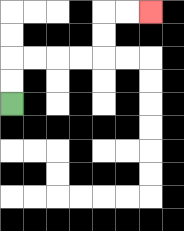{'start': '[0, 4]', 'end': '[6, 0]', 'path_directions': 'U,U,R,R,R,R,U,U,R,R', 'path_coordinates': '[[0, 4], [0, 3], [0, 2], [1, 2], [2, 2], [3, 2], [4, 2], [4, 1], [4, 0], [5, 0], [6, 0]]'}